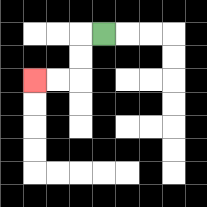{'start': '[4, 1]', 'end': '[1, 3]', 'path_directions': 'L,D,D,L,L', 'path_coordinates': '[[4, 1], [3, 1], [3, 2], [3, 3], [2, 3], [1, 3]]'}